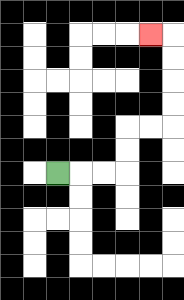{'start': '[2, 7]', 'end': '[6, 1]', 'path_directions': 'R,R,R,U,U,R,R,U,U,U,U,L', 'path_coordinates': '[[2, 7], [3, 7], [4, 7], [5, 7], [5, 6], [5, 5], [6, 5], [7, 5], [7, 4], [7, 3], [7, 2], [7, 1], [6, 1]]'}